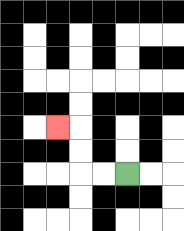{'start': '[5, 7]', 'end': '[2, 5]', 'path_directions': 'L,L,U,U,L', 'path_coordinates': '[[5, 7], [4, 7], [3, 7], [3, 6], [3, 5], [2, 5]]'}